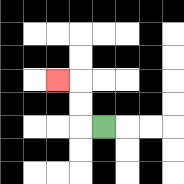{'start': '[4, 5]', 'end': '[2, 3]', 'path_directions': 'L,U,U,L', 'path_coordinates': '[[4, 5], [3, 5], [3, 4], [3, 3], [2, 3]]'}